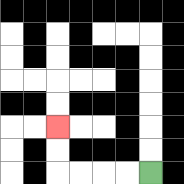{'start': '[6, 7]', 'end': '[2, 5]', 'path_directions': 'L,L,L,L,U,U', 'path_coordinates': '[[6, 7], [5, 7], [4, 7], [3, 7], [2, 7], [2, 6], [2, 5]]'}